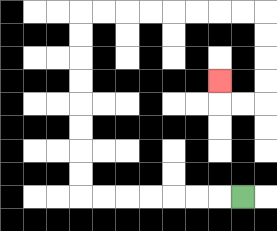{'start': '[10, 8]', 'end': '[9, 3]', 'path_directions': 'L,L,L,L,L,L,L,U,U,U,U,U,U,U,U,R,R,R,R,R,R,R,R,D,D,D,D,L,L,U', 'path_coordinates': '[[10, 8], [9, 8], [8, 8], [7, 8], [6, 8], [5, 8], [4, 8], [3, 8], [3, 7], [3, 6], [3, 5], [3, 4], [3, 3], [3, 2], [3, 1], [3, 0], [4, 0], [5, 0], [6, 0], [7, 0], [8, 0], [9, 0], [10, 0], [11, 0], [11, 1], [11, 2], [11, 3], [11, 4], [10, 4], [9, 4], [9, 3]]'}